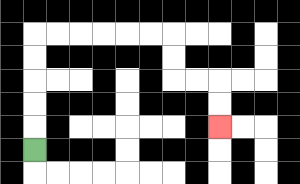{'start': '[1, 6]', 'end': '[9, 5]', 'path_directions': 'U,U,U,U,U,R,R,R,R,R,R,D,D,R,R,D,D', 'path_coordinates': '[[1, 6], [1, 5], [1, 4], [1, 3], [1, 2], [1, 1], [2, 1], [3, 1], [4, 1], [5, 1], [6, 1], [7, 1], [7, 2], [7, 3], [8, 3], [9, 3], [9, 4], [9, 5]]'}